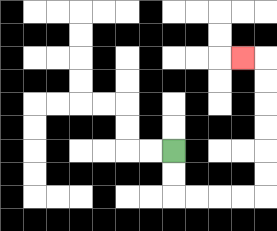{'start': '[7, 6]', 'end': '[10, 2]', 'path_directions': 'D,D,R,R,R,R,U,U,U,U,U,U,L', 'path_coordinates': '[[7, 6], [7, 7], [7, 8], [8, 8], [9, 8], [10, 8], [11, 8], [11, 7], [11, 6], [11, 5], [11, 4], [11, 3], [11, 2], [10, 2]]'}